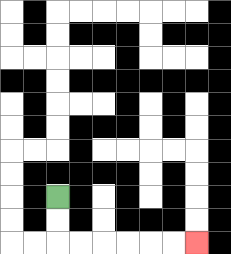{'start': '[2, 8]', 'end': '[8, 10]', 'path_directions': 'D,D,R,R,R,R,R,R', 'path_coordinates': '[[2, 8], [2, 9], [2, 10], [3, 10], [4, 10], [5, 10], [6, 10], [7, 10], [8, 10]]'}